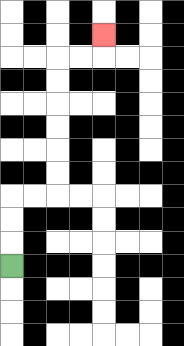{'start': '[0, 11]', 'end': '[4, 1]', 'path_directions': 'U,U,U,R,R,U,U,U,U,U,U,R,R,U', 'path_coordinates': '[[0, 11], [0, 10], [0, 9], [0, 8], [1, 8], [2, 8], [2, 7], [2, 6], [2, 5], [2, 4], [2, 3], [2, 2], [3, 2], [4, 2], [4, 1]]'}